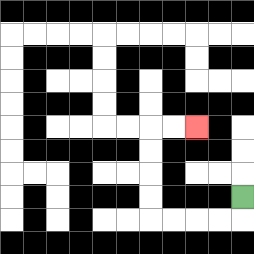{'start': '[10, 8]', 'end': '[8, 5]', 'path_directions': 'D,L,L,L,L,U,U,U,U,R,R', 'path_coordinates': '[[10, 8], [10, 9], [9, 9], [8, 9], [7, 9], [6, 9], [6, 8], [6, 7], [6, 6], [6, 5], [7, 5], [8, 5]]'}